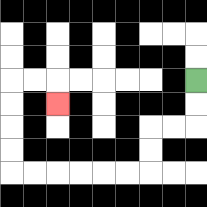{'start': '[8, 3]', 'end': '[2, 4]', 'path_directions': 'D,D,L,L,D,D,L,L,L,L,L,L,U,U,U,U,R,R,D', 'path_coordinates': '[[8, 3], [8, 4], [8, 5], [7, 5], [6, 5], [6, 6], [6, 7], [5, 7], [4, 7], [3, 7], [2, 7], [1, 7], [0, 7], [0, 6], [0, 5], [0, 4], [0, 3], [1, 3], [2, 3], [2, 4]]'}